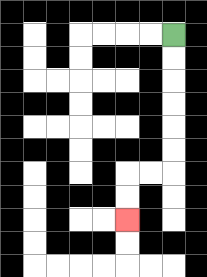{'start': '[7, 1]', 'end': '[5, 9]', 'path_directions': 'D,D,D,D,D,D,L,L,D,D', 'path_coordinates': '[[7, 1], [7, 2], [7, 3], [7, 4], [7, 5], [7, 6], [7, 7], [6, 7], [5, 7], [5, 8], [5, 9]]'}